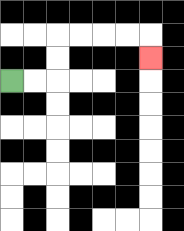{'start': '[0, 3]', 'end': '[6, 2]', 'path_directions': 'R,R,U,U,R,R,R,R,D', 'path_coordinates': '[[0, 3], [1, 3], [2, 3], [2, 2], [2, 1], [3, 1], [4, 1], [5, 1], [6, 1], [6, 2]]'}